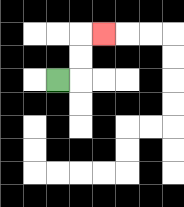{'start': '[2, 3]', 'end': '[4, 1]', 'path_directions': 'R,U,U,R', 'path_coordinates': '[[2, 3], [3, 3], [3, 2], [3, 1], [4, 1]]'}